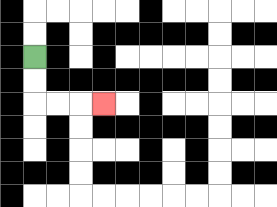{'start': '[1, 2]', 'end': '[4, 4]', 'path_directions': 'D,D,R,R,R', 'path_coordinates': '[[1, 2], [1, 3], [1, 4], [2, 4], [3, 4], [4, 4]]'}